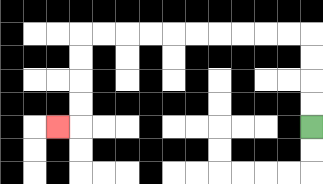{'start': '[13, 5]', 'end': '[2, 5]', 'path_directions': 'U,U,U,U,L,L,L,L,L,L,L,L,L,L,D,D,D,D,L', 'path_coordinates': '[[13, 5], [13, 4], [13, 3], [13, 2], [13, 1], [12, 1], [11, 1], [10, 1], [9, 1], [8, 1], [7, 1], [6, 1], [5, 1], [4, 1], [3, 1], [3, 2], [3, 3], [3, 4], [3, 5], [2, 5]]'}